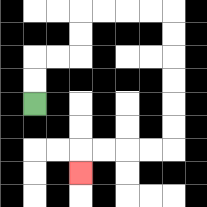{'start': '[1, 4]', 'end': '[3, 7]', 'path_directions': 'U,U,R,R,U,U,R,R,R,R,D,D,D,D,D,D,L,L,L,L,D', 'path_coordinates': '[[1, 4], [1, 3], [1, 2], [2, 2], [3, 2], [3, 1], [3, 0], [4, 0], [5, 0], [6, 0], [7, 0], [7, 1], [7, 2], [7, 3], [7, 4], [7, 5], [7, 6], [6, 6], [5, 6], [4, 6], [3, 6], [3, 7]]'}